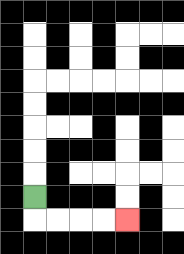{'start': '[1, 8]', 'end': '[5, 9]', 'path_directions': 'D,R,R,R,R', 'path_coordinates': '[[1, 8], [1, 9], [2, 9], [3, 9], [4, 9], [5, 9]]'}